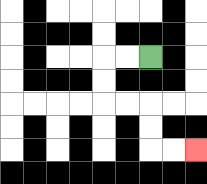{'start': '[6, 2]', 'end': '[8, 6]', 'path_directions': 'L,L,D,D,R,R,D,D,R,R', 'path_coordinates': '[[6, 2], [5, 2], [4, 2], [4, 3], [4, 4], [5, 4], [6, 4], [6, 5], [6, 6], [7, 6], [8, 6]]'}